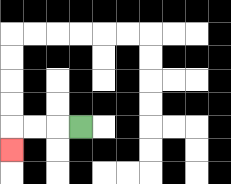{'start': '[3, 5]', 'end': '[0, 6]', 'path_directions': 'L,L,L,D', 'path_coordinates': '[[3, 5], [2, 5], [1, 5], [0, 5], [0, 6]]'}